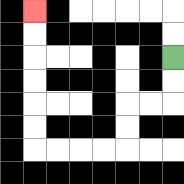{'start': '[7, 2]', 'end': '[1, 0]', 'path_directions': 'D,D,L,L,D,D,L,L,L,L,U,U,U,U,U,U', 'path_coordinates': '[[7, 2], [7, 3], [7, 4], [6, 4], [5, 4], [5, 5], [5, 6], [4, 6], [3, 6], [2, 6], [1, 6], [1, 5], [1, 4], [1, 3], [1, 2], [1, 1], [1, 0]]'}